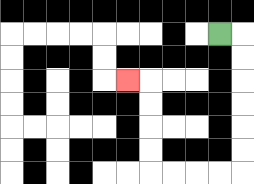{'start': '[9, 1]', 'end': '[5, 3]', 'path_directions': 'R,D,D,D,D,D,D,L,L,L,L,U,U,U,U,L', 'path_coordinates': '[[9, 1], [10, 1], [10, 2], [10, 3], [10, 4], [10, 5], [10, 6], [10, 7], [9, 7], [8, 7], [7, 7], [6, 7], [6, 6], [6, 5], [6, 4], [6, 3], [5, 3]]'}